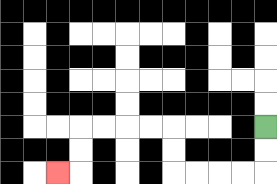{'start': '[11, 5]', 'end': '[2, 7]', 'path_directions': 'D,D,L,L,L,L,U,U,L,L,L,L,D,D,L', 'path_coordinates': '[[11, 5], [11, 6], [11, 7], [10, 7], [9, 7], [8, 7], [7, 7], [7, 6], [7, 5], [6, 5], [5, 5], [4, 5], [3, 5], [3, 6], [3, 7], [2, 7]]'}